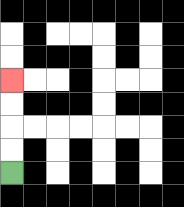{'start': '[0, 7]', 'end': '[0, 3]', 'path_directions': 'U,U,U,U', 'path_coordinates': '[[0, 7], [0, 6], [0, 5], [0, 4], [0, 3]]'}